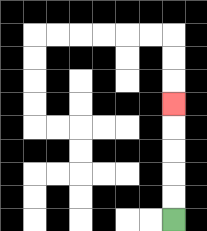{'start': '[7, 9]', 'end': '[7, 4]', 'path_directions': 'U,U,U,U,U', 'path_coordinates': '[[7, 9], [7, 8], [7, 7], [7, 6], [7, 5], [7, 4]]'}